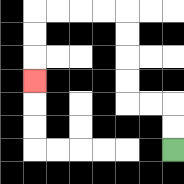{'start': '[7, 6]', 'end': '[1, 3]', 'path_directions': 'U,U,L,L,U,U,U,U,L,L,L,L,D,D,D', 'path_coordinates': '[[7, 6], [7, 5], [7, 4], [6, 4], [5, 4], [5, 3], [5, 2], [5, 1], [5, 0], [4, 0], [3, 0], [2, 0], [1, 0], [1, 1], [1, 2], [1, 3]]'}